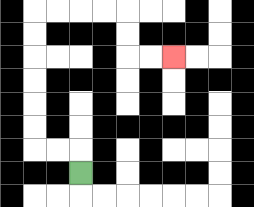{'start': '[3, 7]', 'end': '[7, 2]', 'path_directions': 'U,L,L,U,U,U,U,U,U,R,R,R,R,D,D,R,R', 'path_coordinates': '[[3, 7], [3, 6], [2, 6], [1, 6], [1, 5], [1, 4], [1, 3], [1, 2], [1, 1], [1, 0], [2, 0], [3, 0], [4, 0], [5, 0], [5, 1], [5, 2], [6, 2], [7, 2]]'}